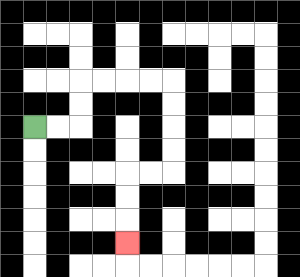{'start': '[1, 5]', 'end': '[5, 10]', 'path_directions': 'R,R,U,U,R,R,R,R,D,D,D,D,L,L,D,D,D', 'path_coordinates': '[[1, 5], [2, 5], [3, 5], [3, 4], [3, 3], [4, 3], [5, 3], [6, 3], [7, 3], [7, 4], [7, 5], [7, 6], [7, 7], [6, 7], [5, 7], [5, 8], [5, 9], [5, 10]]'}